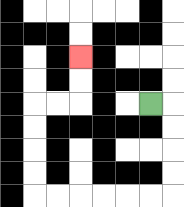{'start': '[6, 4]', 'end': '[3, 2]', 'path_directions': 'R,D,D,D,D,L,L,L,L,L,L,U,U,U,U,R,R,U,U', 'path_coordinates': '[[6, 4], [7, 4], [7, 5], [7, 6], [7, 7], [7, 8], [6, 8], [5, 8], [4, 8], [3, 8], [2, 8], [1, 8], [1, 7], [1, 6], [1, 5], [1, 4], [2, 4], [3, 4], [3, 3], [3, 2]]'}